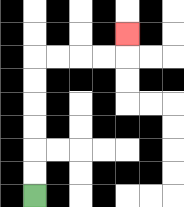{'start': '[1, 8]', 'end': '[5, 1]', 'path_directions': 'U,U,U,U,U,U,R,R,R,R,U', 'path_coordinates': '[[1, 8], [1, 7], [1, 6], [1, 5], [1, 4], [1, 3], [1, 2], [2, 2], [3, 2], [4, 2], [5, 2], [5, 1]]'}